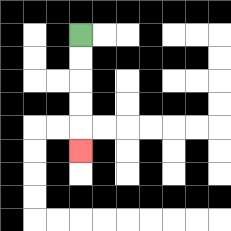{'start': '[3, 1]', 'end': '[3, 6]', 'path_directions': 'D,D,D,D,D', 'path_coordinates': '[[3, 1], [3, 2], [3, 3], [3, 4], [3, 5], [3, 6]]'}